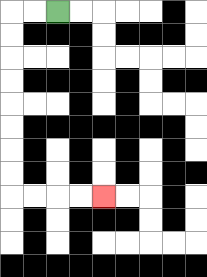{'start': '[2, 0]', 'end': '[4, 8]', 'path_directions': 'L,L,D,D,D,D,D,D,D,D,R,R,R,R', 'path_coordinates': '[[2, 0], [1, 0], [0, 0], [0, 1], [0, 2], [0, 3], [0, 4], [0, 5], [0, 6], [0, 7], [0, 8], [1, 8], [2, 8], [3, 8], [4, 8]]'}